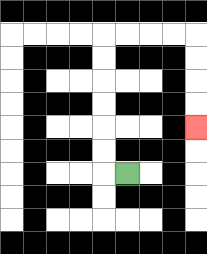{'start': '[5, 7]', 'end': '[8, 5]', 'path_directions': 'L,U,U,U,U,U,U,R,R,R,R,D,D,D,D', 'path_coordinates': '[[5, 7], [4, 7], [4, 6], [4, 5], [4, 4], [4, 3], [4, 2], [4, 1], [5, 1], [6, 1], [7, 1], [8, 1], [8, 2], [8, 3], [8, 4], [8, 5]]'}